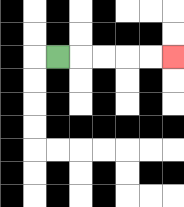{'start': '[2, 2]', 'end': '[7, 2]', 'path_directions': 'R,R,R,R,R', 'path_coordinates': '[[2, 2], [3, 2], [4, 2], [5, 2], [6, 2], [7, 2]]'}